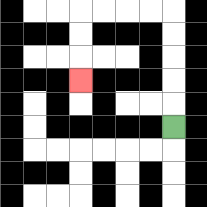{'start': '[7, 5]', 'end': '[3, 3]', 'path_directions': 'U,U,U,U,U,L,L,L,L,D,D,D', 'path_coordinates': '[[7, 5], [7, 4], [7, 3], [7, 2], [7, 1], [7, 0], [6, 0], [5, 0], [4, 0], [3, 0], [3, 1], [3, 2], [3, 3]]'}